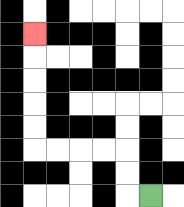{'start': '[6, 8]', 'end': '[1, 1]', 'path_directions': 'L,U,U,L,L,L,L,U,U,U,U,U', 'path_coordinates': '[[6, 8], [5, 8], [5, 7], [5, 6], [4, 6], [3, 6], [2, 6], [1, 6], [1, 5], [1, 4], [1, 3], [1, 2], [1, 1]]'}